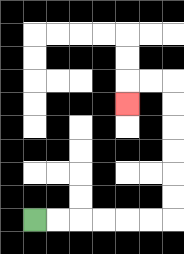{'start': '[1, 9]', 'end': '[5, 4]', 'path_directions': 'R,R,R,R,R,R,U,U,U,U,U,U,L,L,D', 'path_coordinates': '[[1, 9], [2, 9], [3, 9], [4, 9], [5, 9], [6, 9], [7, 9], [7, 8], [7, 7], [7, 6], [7, 5], [7, 4], [7, 3], [6, 3], [5, 3], [5, 4]]'}